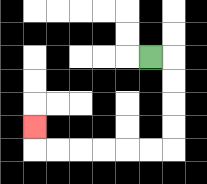{'start': '[6, 2]', 'end': '[1, 5]', 'path_directions': 'R,D,D,D,D,L,L,L,L,L,L,U', 'path_coordinates': '[[6, 2], [7, 2], [7, 3], [7, 4], [7, 5], [7, 6], [6, 6], [5, 6], [4, 6], [3, 6], [2, 6], [1, 6], [1, 5]]'}